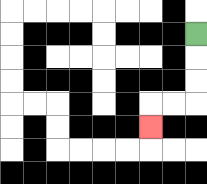{'start': '[8, 1]', 'end': '[6, 5]', 'path_directions': 'D,D,D,L,L,D', 'path_coordinates': '[[8, 1], [8, 2], [8, 3], [8, 4], [7, 4], [6, 4], [6, 5]]'}